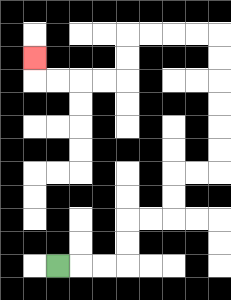{'start': '[2, 11]', 'end': '[1, 2]', 'path_directions': 'R,R,R,U,U,R,R,U,U,R,R,U,U,U,U,U,U,L,L,L,L,D,D,L,L,L,L,U', 'path_coordinates': '[[2, 11], [3, 11], [4, 11], [5, 11], [5, 10], [5, 9], [6, 9], [7, 9], [7, 8], [7, 7], [8, 7], [9, 7], [9, 6], [9, 5], [9, 4], [9, 3], [9, 2], [9, 1], [8, 1], [7, 1], [6, 1], [5, 1], [5, 2], [5, 3], [4, 3], [3, 3], [2, 3], [1, 3], [1, 2]]'}